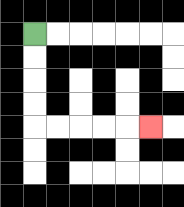{'start': '[1, 1]', 'end': '[6, 5]', 'path_directions': 'D,D,D,D,R,R,R,R,R', 'path_coordinates': '[[1, 1], [1, 2], [1, 3], [1, 4], [1, 5], [2, 5], [3, 5], [4, 5], [5, 5], [6, 5]]'}